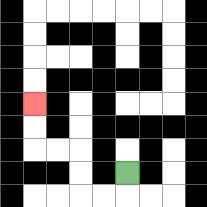{'start': '[5, 7]', 'end': '[1, 4]', 'path_directions': 'D,L,L,U,U,L,L,U,U', 'path_coordinates': '[[5, 7], [5, 8], [4, 8], [3, 8], [3, 7], [3, 6], [2, 6], [1, 6], [1, 5], [1, 4]]'}